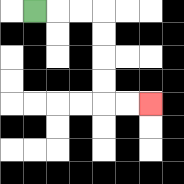{'start': '[1, 0]', 'end': '[6, 4]', 'path_directions': 'R,R,R,D,D,D,D,R,R', 'path_coordinates': '[[1, 0], [2, 0], [3, 0], [4, 0], [4, 1], [4, 2], [4, 3], [4, 4], [5, 4], [6, 4]]'}